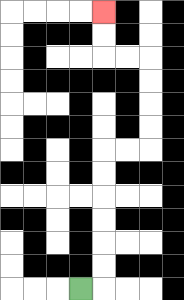{'start': '[3, 12]', 'end': '[4, 0]', 'path_directions': 'R,U,U,U,U,U,U,R,R,U,U,U,U,L,L,U,U', 'path_coordinates': '[[3, 12], [4, 12], [4, 11], [4, 10], [4, 9], [4, 8], [4, 7], [4, 6], [5, 6], [6, 6], [6, 5], [6, 4], [6, 3], [6, 2], [5, 2], [4, 2], [4, 1], [4, 0]]'}